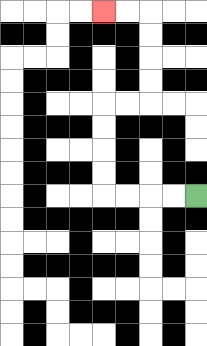{'start': '[8, 8]', 'end': '[4, 0]', 'path_directions': 'L,L,L,L,U,U,U,U,R,R,U,U,U,U,L,L', 'path_coordinates': '[[8, 8], [7, 8], [6, 8], [5, 8], [4, 8], [4, 7], [4, 6], [4, 5], [4, 4], [5, 4], [6, 4], [6, 3], [6, 2], [6, 1], [6, 0], [5, 0], [4, 0]]'}